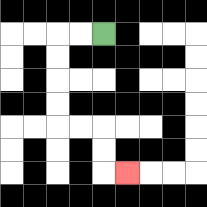{'start': '[4, 1]', 'end': '[5, 7]', 'path_directions': 'L,L,D,D,D,D,R,R,D,D,R', 'path_coordinates': '[[4, 1], [3, 1], [2, 1], [2, 2], [2, 3], [2, 4], [2, 5], [3, 5], [4, 5], [4, 6], [4, 7], [5, 7]]'}